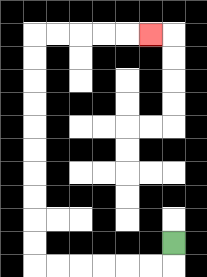{'start': '[7, 10]', 'end': '[6, 1]', 'path_directions': 'D,L,L,L,L,L,L,U,U,U,U,U,U,U,U,U,U,R,R,R,R,R', 'path_coordinates': '[[7, 10], [7, 11], [6, 11], [5, 11], [4, 11], [3, 11], [2, 11], [1, 11], [1, 10], [1, 9], [1, 8], [1, 7], [1, 6], [1, 5], [1, 4], [1, 3], [1, 2], [1, 1], [2, 1], [3, 1], [4, 1], [5, 1], [6, 1]]'}